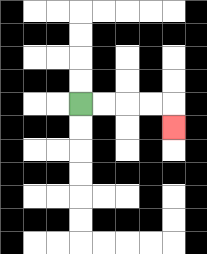{'start': '[3, 4]', 'end': '[7, 5]', 'path_directions': 'R,R,R,R,D', 'path_coordinates': '[[3, 4], [4, 4], [5, 4], [6, 4], [7, 4], [7, 5]]'}